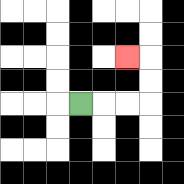{'start': '[3, 4]', 'end': '[5, 2]', 'path_directions': 'R,R,R,U,U,L', 'path_coordinates': '[[3, 4], [4, 4], [5, 4], [6, 4], [6, 3], [6, 2], [5, 2]]'}